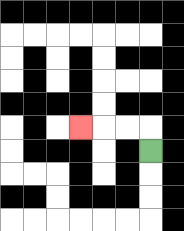{'start': '[6, 6]', 'end': '[3, 5]', 'path_directions': 'U,L,L,L', 'path_coordinates': '[[6, 6], [6, 5], [5, 5], [4, 5], [3, 5]]'}